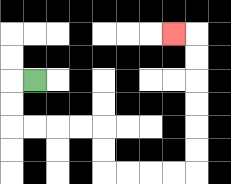{'start': '[1, 3]', 'end': '[7, 1]', 'path_directions': 'L,D,D,R,R,R,R,D,D,R,R,R,R,U,U,U,U,U,U,L', 'path_coordinates': '[[1, 3], [0, 3], [0, 4], [0, 5], [1, 5], [2, 5], [3, 5], [4, 5], [4, 6], [4, 7], [5, 7], [6, 7], [7, 7], [8, 7], [8, 6], [8, 5], [8, 4], [8, 3], [8, 2], [8, 1], [7, 1]]'}